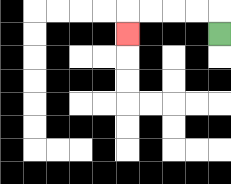{'start': '[9, 1]', 'end': '[5, 1]', 'path_directions': 'U,L,L,L,L,D', 'path_coordinates': '[[9, 1], [9, 0], [8, 0], [7, 0], [6, 0], [5, 0], [5, 1]]'}